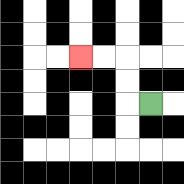{'start': '[6, 4]', 'end': '[3, 2]', 'path_directions': 'L,U,U,L,L', 'path_coordinates': '[[6, 4], [5, 4], [5, 3], [5, 2], [4, 2], [3, 2]]'}